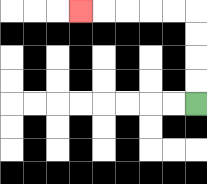{'start': '[8, 4]', 'end': '[3, 0]', 'path_directions': 'U,U,U,U,L,L,L,L,L', 'path_coordinates': '[[8, 4], [8, 3], [8, 2], [8, 1], [8, 0], [7, 0], [6, 0], [5, 0], [4, 0], [3, 0]]'}